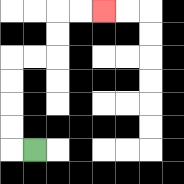{'start': '[1, 6]', 'end': '[4, 0]', 'path_directions': 'L,U,U,U,U,R,R,U,U,R,R', 'path_coordinates': '[[1, 6], [0, 6], [0, 5], [0, 4], [0, 3], [0, 2], [1, 2], [2, 2], [2, 1], [2, 0], [3, 0], [4, 0]]'}